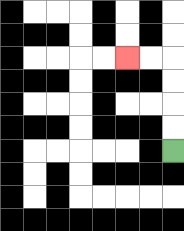{'start': '[7, 6]', 'end': '[5, 2]', 'path_directions': 'U,U,U,U,L,L', 'path_coordinates': '[[7, 6], [7, 5], [7, 4], [7, 3], [7, 2], [6, 2], [5, 2]]'}